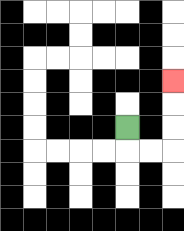{'start': '[5, 5]', 'end': '[7, 3]', 'path_directions': 'D,R,R,U,U,U', 'path_coordinates': '[[5, 5], [5, 6], [6, 6], [7, 6], [7, 5], [7, 4], [7, 3]]'}